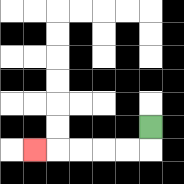{'start': '[6, 5]', 'end': '[1, 6]', 'path_directions': 'D,L,L,L,L,L', 'path_coordinates': '[[6, 5], [6, 6], [5, 6], [4, 6], [3, 6], [2, 6], [1, 6]]'}